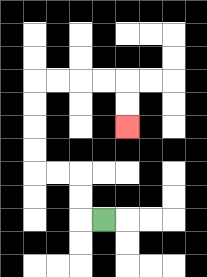{'start': '[4, 9]', 'end': '[5, 5]', 'path_directions': 'L,U,U,L,L,U,U,U,U,R,R,R,R,D,D', 'path_coordinates': '[[4, 9], [3, 9], [3, 8], [3, 7], [2, 7], [1, 7], [1, 6], [1, 5], [1, 4], [1, 3], [2, 3], [3, 3], [4, 3], [5, 3], [5, 4], [5, 5]]'}